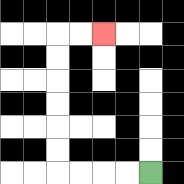{'start': '[6, 7]', 'end': '[4, 1]', 'path_directions': 'L,L,L,L,U,U,U,U,U,U,R,R', 'path_coordinates': '[[6, 7], [5, 7], [4, 7], [3, 7], [2, 7], [2, 6], [2, 5], [2, 4], [2, 3], [2, 2], [2, 1], [3, 1], [4, 1]]'}